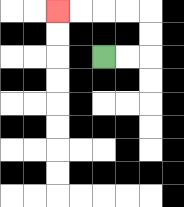{'start': '[4, 2]', 'end': '[2, 0]', 'path_directions': 'R,R,U,U,L,L,L,L', 'path_coordinates': '[[4, 2], [5, 2], [6, 2], [6, 1], [6, 0], [5, 0], [4, 0], [3, 0], [2, 0]]'}